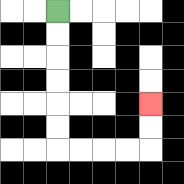{'start': '[2, 0]', 'end': '[6, 4]', 'path_directions': 'D,D,D,D,D,D,R,R,R,R,U,U', 'path_coordinates': '[[2, 0], [2, 1], [2, 2], [2, 3], [2, 4], [2, 5], [2, 6], [3, 6], [4, 6], [5, 6], [6, 6], [6, 5], [6, 4]]'}